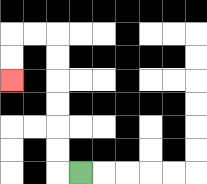{'start': '[3, 7]', 'end': '[0, 3]', 'path_directions': 'L,U,U,U,U,U,U,L,L,D,D', 'path_coordinates': '[[3, 7], [2, 7], [2, 6], [2, 5], [2, 4], [2, 3], [2, 2], [2, 1], [1, 1], [0, 1], [0, 2], [0, 3]]'}